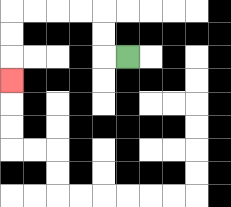{'start': '[5, 2]', 'end': '[0, 3]', 'path_directions': 'L,U,U,L,L,L,L,D,D,D', 'path_coordinates': '[[5, 2], [4, 2], [4, 1], [4, 0], [3, 0], [2, 0], [1, 0], [0, 0], [0, 1], [0, 2], [0, 3]]'}